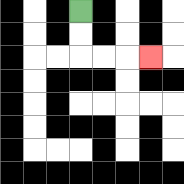{'start': '[3, 0]', 'end': '[6, 2]', 'path_directions': 'D,D,R,R,R', 'path_coordinates': '[[3, 0], [3, 1], [3, 2], [4, 2], [5, 2], [6, 2]]'}